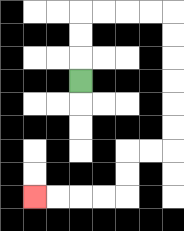{'start': '[3, 3]', 'end': '[1, 8]', 'path_directions': 'U,U,U,R,R,R,R,D,D,D,D,D,D,L,L,D,D,L,L,L,L', 'path_coordinates': '[[3, 3], [3, 2], [3, 1], [3, 0], [4, 0], [5, 0], [6, 0], [7, 0], [7, 1], [7, 2], [7, 3], [7, 4], [7, 5], [7, 6], [6, 6], [5, 6], [5, 7], [5, 8], [4, 8], [3, 8], [2, 8], [1, 8]]'}